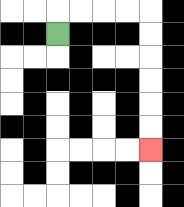{'start': '[2, 1]', 'end': '[6, 6]', 'path_directions': 'U,R,R,R,R,D,D,D,D,D,D', 'path_coordinates': '[[2, 1], [2, 0], [3, 0], [4, 0], [5, 0], [6, 0], [6, 1], [6, 2], [6, 3], [6, 4], [6, 5], [6, 6]]'}